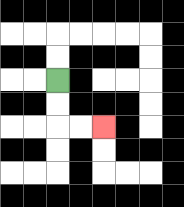{'start': '[2, 3]', 'end': '[4, 5]', 'path_directions': 'D,D,R,R', 'path_coordinates': '[[2, 3], [2, 4], [2, 5], [3, 5], [4, 5]]'}